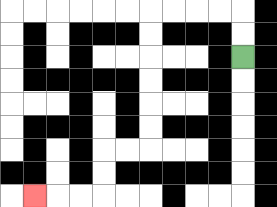{'start': '[10, 2]', 'end': '[1, 8]', 'path_directions': 'U,U,L,L,L,L,D,D,D,D,D,D,L,L,D,D,L,L,L', 'path_coordinates': '[[10, 2], [10, 1], [10, 0], [9, 0], [8, 0], [7, 0], [6, 0], [6, 1], [6, 2], [6, 3], [6, 4], [6, 5], [6, 6], [5, 6], [4, 6], [4, 7], [4, 8], [3, 8], [2, 8], [1, 8]]'}